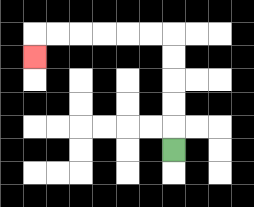{'start': '[7, 6]', 'end': '[1, 2]', 'path_directions': 'U,U,U,U,U,L,L,L,L,L,L,D', 'path_coordinates': '[[7, 6], [7, 5], [7, 4], [7, 3], [7, 2], [7, 1], [6, 1], [5, 1], [4, 1], [3, 1], [2, 1], [1, 1], [1, 2]]'}